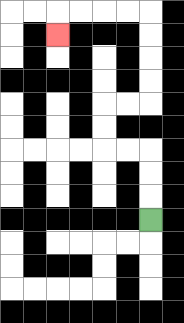{'start': '[6, 9]', 'end': '[2, 1]', 'path_directions': 'U,U,U,L,L,U,U,R,R,U,U,U,U,L,L,L,L,D', 'path_coordinates': '[[6, 9], [6, 8], [6, 7], [6, 6], [5, 6], [4, 6], [4, 5], [4, 4], [5, 4], [6, 4], [6, 3], [6, 2], [6, 1], [6, 0], [5, 0], [4, 0], [3, 0], [2, 0], [2, 1]]'}